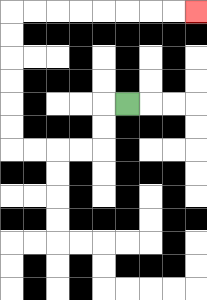{'start': '[5, 4]', 'end': '[8, 0]', 'path_directions': 'L,D,D,L,L,L,L,U,U,U,U,U,U,R,R,R,R,R,R,R,R', 'path_coordinates': '[[5, 4], [4, 4], [4, 5], [4, 6], [3, 6], [2, 6], [1, 6], [0, 6], [0, 5], [0, 4], [0, 3], [0, 2], [0, 1], [0, 0], [1, 0], [2, 0], [3, 0], [4, 0], [5, 0], [6, 0], [7, 0], [8, 0]]'}